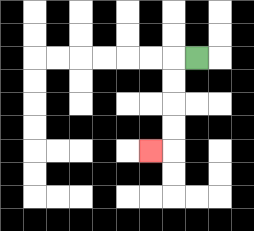{'start': '[8, 2]', 'end': '[6, 6]', 'path_directions': 'L,D,D,D,D,L', 'path_coordinates': '[[8, 2], [7, 2], [7, 3], [7, 4], [7, 5], [7, 6], [6, 6]]'}